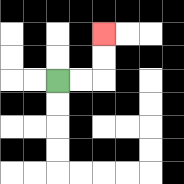{'start': '[2, 3]', 'end': '[4, 1]', 'path_directions': 'R,R,U,U', 'path_coordinates': '[[2, 3], [3, 3], [4, 3], [4, 2], [4, 1]]'}